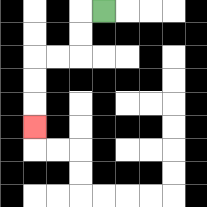{'start': '[4, 0]', 'end': '[1, 5]', 'path_directions': 'L,D,D,L,L,D,D,D', 'path_coordinates': '[[4, 0], [3, 0], [3, 1], [3, 2], [2, 2], [1, 2], [1, 3], [1, 4], [1, 5]]'}